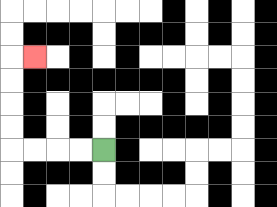{'start': '[4, 6]', 'end': '[1, 2]', 'path_directions': 'L,L,L,L,U,U,U,U,R', 'path_coordinates': '[[4, 6], [3, 6], [2, 6], [1, 6], [0, 6], [0, 5], [0, 4], [0, 3], [0, 2], [1, 2]]'}